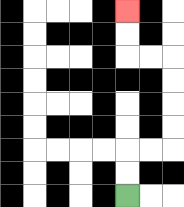{'start': '[5, 8]', 'end': '[5, 0]', 'path_directions': 'U,U,R,R,U,U,U,U,L,L,U,U', 'path_coordinates': '[[5, 8], [5, 7], [5, 6], [6, 6], [7, 6], [7, 5], [7, 4], [7, 3], [7, 2], [6, 2], [5, 2], [5, 1], [5, 0]]'}